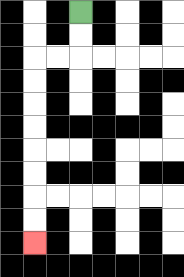{'start': '[3, 0]', 'end': '[1, 10]', 'path_directions': 'D,D,L,L,D,D,D,D,D,D,D,D', 'path_coordinates': '[[3, 0], [3, 1], [3, 2], [2, 2], [1, 2], [1, 3], [1, 4], [1, 5], [1, 6], [1, 7], [1, 8], [1, 9], [1, 10]]'}